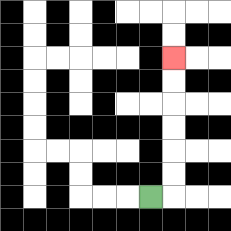{'start': '[6, 8]', 'end': '[7, 2]', 'path_directions': 'R,U,U,U,U,U,U', 'path_coordinates': '[[6, 8], [7, 8], [7, 7], [7, 6], [7, 5], [7, 4], [7, 3], [7, 2]]'}